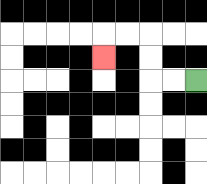{'start': '[8, 3]', 'end': '[4, 2]', 'path_directions': 'L,L,U,U,L,L,D', 'path_coordinates': '[[8, 3], [7, 3], [6, 3], [6, 2], [6, 1], [5, 1], [4, 1], [4, 2]]'}